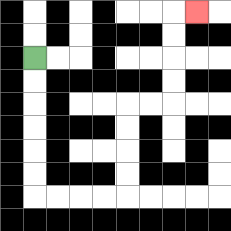{'start': '[1, 2]', 'end': '[8, 0]', 'path_directions': 'D,D,D,D,D,D,R,R,R,R,U,U,U,U,R,R,U,U,U,U,R', 'path_coordinates': '[[1, 2], [1, 3], [1, 4], [1, 5], [1, 6], [1, 7], [1, 8], [2, 8], [3, 8], [4, 8], [5, 8], [5, 7], [5, 6], [5, 5], [5, 4], [6, 4], [7, 4], [7, 3], [7, 2], [7, 1], [7, 0], [8, 0]]'}